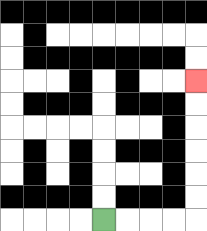{'start': '[4, 9]', 'end': '[8, 3]', 'path_directions': 'R,R,R,R,U,U,U,U,U,U', 'path_coordinates': '[[4, 9], [5, 9], [6, 9], [7, 9], [8, 9], [8, 8], [8, 7], [8, 6], [8, 5], [8, 4], [8, 3]]'}